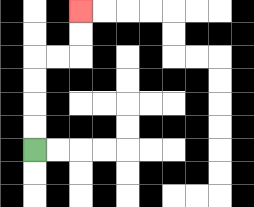{'start': '[1, 6]', 'end': '[3, 0]', 'path_directions': 'U,U,U,U,R,R,U,U', 'path_coordinates': '[[1, 6], [1, 5], [1, 4], [1, 3], [1, 2], [2, 2], [3, 2], [3, 1], [3, 0]]'}